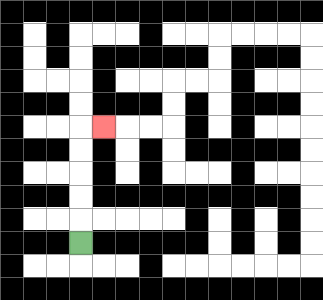{'start': '[3, 10]', 'end': '[4, 5]', 'path_directions': 'U,U,U,U,U,R', 'path_coordinates': '[[3, 10], [3, 9], [3, 8], [3, 7], [3, 6], [3, 5], [4, 5]]'}